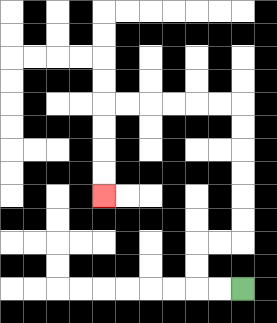{'start': '[10, 12]', 'end': '[4, 8]', 'path_directions': 'L,L,U,U,R,R,U,U,U,U,U,U,L,L,L,L,L,L,D,D,D,D', 'path_coordinates': '[[10, 12], [9, 12], [8, 12], [8, 11], [8, 10], [9, 10], [10, 10], [10, 9], [10, 8], [10, 7], [10, 6], [10, 5], [10, 4], [9, 4], [8, 4], [7, 4], [6, 4], [5, 4], [4, 4], [4, 5], [4, 6], [4, 7], [4, 8]]'}